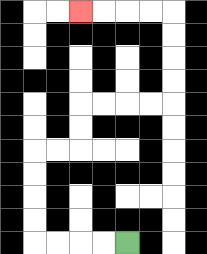{'start': '[5, 10]', 'end': '[3, 0]', 'path_directions': 'L,L,L,L,U,U,U,U,R,R,U,U,R,R,R,R,U,U,U,U,L,L,L,L', 'path_coordinates': '[[5, 10], [4, 10], [3, 10], [2, 10], [1, 10], [1, 9], [1, 8], [1, 7], [1, 6], [2, 6], [3, 6], [3, 5], [3, 4], [4, 4], [5, 4], [6, 4], [7, 4], [7, 3], [7, 2], [7, 1], [7, 0], [6, 0], [5, 0], [4, 0], [3, 0]]'}